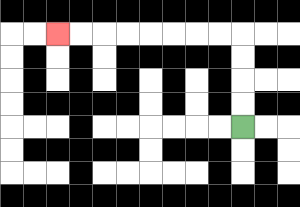{'start': '[10, 5]', 'end': '[2, 1]', 'path_directions': 'U,U,U,U,L,L,L,L,L,L,L,L', 'path_coordinates': '[[10, 5], [10, 4], [10, 3], [10, 2], [10, 1], [9, 1], [8, 1], [7, 1], [6, 1], [5, 1], [4, 1], [3, 1], [2, 1]]'}